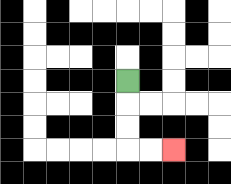{'start': '[5, 3]', 'end': '[7, 6]', 'path_directions': 'D,D,D,R,R', 'path_coordinates': '[[5, 3], [5, 4], [5, 5], [5, 6], [6, 6], [7, 6]]'}